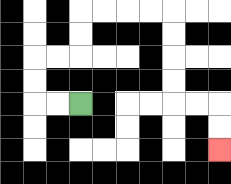{'start': '[3, 4]', 'end': '[9, 6]', 'path_directions': 'L,L,U,U,R,R,U,U,R,R,R,R,D,D,D,D,R,R,D,D', 'path_coordinates': '[[3, 4], [2, 4], [1, 4], [1, 3], [1, 2], [2, 2], [3, 2], [3, 1], [3, 0], [4, 0], [5, 0], [6, 0], [7, 0], [7, 1], [7, 2], [7, 3], [7, 4], [8, 4], [9, 4], [9, 5], [9, 6]]'}